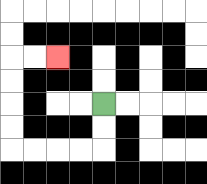{'start': '[4, 4]', 'end': '[2, 2]', 'path_directions': 'D,D,L,L,L,L,U,U,U,U,R,R', 'path_coordinates': '[[4, 4], [4, 5], [4, 6], [3, 6], [2, 6], [1, 6], [0, 6], [0, 5], [0, 4], [0, 3], [0, 2], [1, 2], [2, 2]]'}